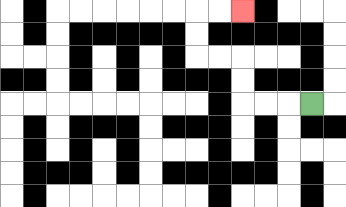{'start': '[13, 4]', 'end': '[10, 0]', 'path_directions': 'L,L,L,U,U,L,L,U,U,R,R', 'path_coordinates': '[[13, 4], [12, 4], [11, 4], [10, 4], [10, 3], [10, 2], [9, 2], [8, 2], [8, 1], [8, 0], [9, 0], [10, 0]]'}